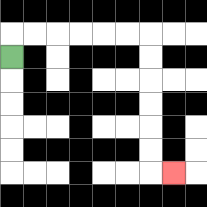{'start': '[0, 2]', 'end': '[7, 7]', 'path_directions': 'U,R,R,R,R,R,R,D,D,D,D,D,D,R', 'path_coordinates': '[[0, 2], [0, 1], [1, 1], [2, 1], [3, 1], [4, 1], [5, 1], [6, 1], [6, 2], [6, 3], [6, 4], [6, 5], [6, 6], [6, 7], [7, 7]]'}